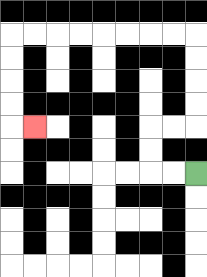{'start': '[8, 7]', 'end': '[1, 5]', 'path_directions': 'L,L,U,U,R,R,U,U,U,U,L,L,L,L,L,L,L,L,D,D,D,D,R', 'path_coordinates': '[[8, 7], [7, 7], [6, 7], [6, 6], [6, 5], [7, 5], [8, 5], [8, 4], [8, 3], [8, 2], [8, 1], [7, 1], [6, 1], [5, 1], [4, 1], [3, 1], [2, 1], [1, 1], [0, 1], [0, 2], [0, 3], [0, 4], [0, 5], [1, 5]]'}